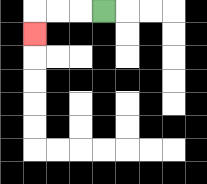{'start': '[4, 0]', 'end': '[1, 1]', 'path_directions': 'L,L,L,D', 'path_coordinates': '[[4, 0], [3, 0], [2, 0], [1, 0], [1, 1]]'}